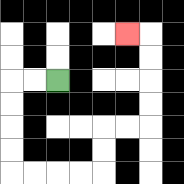{'start': '[2, 3]', 'end': '[5, 1]', 'path_directions': 'L,L,D,D,D,D,R,R,R,R,U,U,R,R,U,U,U,U,L', 'path_coordinates': '[[2, 3], [1, 3], [0, 3], [0, 4], [0, 5], [0, 6], [0, 7], [1, 7], [2, 7], [3, 7], [4, 7], [4, 6], [4, 5], [5, 5], [6, 5], [6, 4], [6, 3], [6, 2], [6, 1], [5, 1]]'}